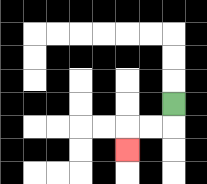{'start': '[7, 4]', 'end': '[5, 6]', 'path_directions': 'D,L,L,D', 'path_coordinates': '[[7, 4], [7, 5], [6, 5], [5, 5], [5, 6]]'}